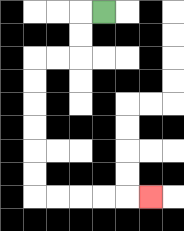{'start': '[4, 0]', 'end': '[6, 8]', 'path_directions': 'L,D,D,L,L,D,D,D,D,D,D,R,R,R,R,R', 'path_coordinates': '[[4, 0], [3, 0], [3, 1], [3, 2], [2, 2], [1, 2], [1, 3], [1, 4], [1, 5], [1, 6], [1, 7], [1, 8], [2, 8], [3, 8], [4, 8], [5, 8], [6, 8]]'}